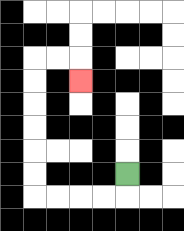{'start': '[5, 7]', 'end': '[3, 3]', 'path_directions': 'D,L,L,L,L,U,U,U,U,U,U,R,R,D', 'path_coordinates': '[[5, 7], [5, 8], [4, 8], [3, 8], [2, 8], [1, 8], [1, 7], [1, 6], [1, 5], [1, 4], [1, 3], [1, 2], [2, 2], [3, 2], [3, 3]]'}